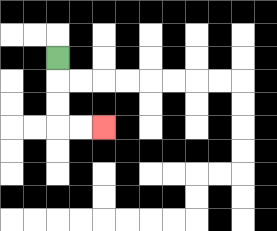{'start': '[2, 2]', 'end': '[4, 5]', 'path_directions': 'D,D,D,R,R', 'path_coordinates': '[[2, 2], [2, 3], [2, 4], [2, 5], [3, 5], [4, 5]]'}